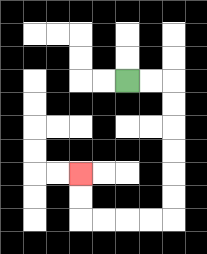{'start': '[5, 3]', 'end': '[3, 7]', 'path_directions': 'R,R,D,D,D,D,D,D,L,L,L,L,U,U', 'path_coordinates': '[[5, 3], [6, 3], [7, 3], [7, 4], [7, 5], [7, 6], [7, 7], [7, 8], [7, 9], [6, 9], [5, 9], [4, 9], [3, 9], [3, 8], [3, 7]]'}